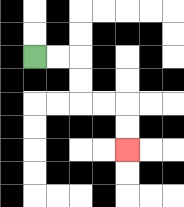{'start': '[1, 2]', 'end': '[5, 6]', 'path_directions': 'R,R,D,D,R,R,D,D', 'path_coordinates': '[[1, 2], [2, 2], [3, 2], [3, 3], [3, 4], [4, 4], [5, 4], [5, 5], [5, 6]]'}